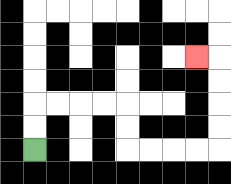{'start': '[1, 6]', 'end': '[8, 2]', 'path_directions': 'U,U,R,R,R,R,D,D,R,R,R,R,U,U,U,U,L', 'path_coordinates': '[[1, 6], [1, 5], [1, 4], [2, 4], [3, 4], [4, 4], [5, 4], [5, 5], [5, 6], [6, 6], [7, 6], [8, 6], [9, 6], [9, 5], [9, 4], [9, 3], [9, 2], [8, 2]]'}